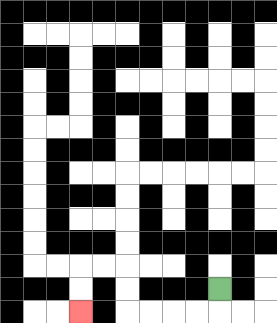{'start': '[9, 12]', 'end': '[3, 13]', 'path_directions': 'D,L,L,L,L,U,U,L,L,D,D', 'path_coordinates': '[[9, 12], [9, 13], [8, 13], [7, 13], [6, 13], [5, 13], [5, 12], [5, 11], [4, 11], [3, 11], [3, 12], [3, 13]]'}